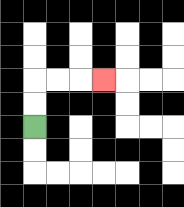{'start': '[1, 5]', 'end': '[4, 3]', 'path_directions': 'U,U,R,R,R', 'path_coordinates': '[[1, 5], [1, 4], [1, 3], [2, 3], [3, 3], [4, 3]]'}